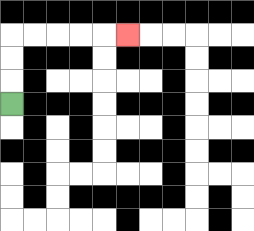{'start': '[0, 4]', 'end': '[5, 1]', 'path_directions': 'U,U,U,R,R,R,R,R', 'path_coordinates': '[[0, 4], [0, 3], [0, 2], [0, 1], [1, 1], [2, 1], [3, 1], [4, 1], [5, 1]]'}